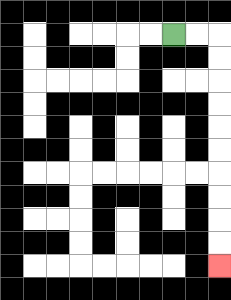{'start': '[7, 1]', 'end': '[9, 11]', 'path_directions': 'R,R,D,D,D,D,D,D,D,D,D,D', 'path_coordinates': '[[7, 1], [8, 1], [9, 1], [9, 2], [9, 3], [9, 4], [9, 5], [9, 6], [9, 7], [9, 8], [9, 9], [9, 10], [9, 11]]'}